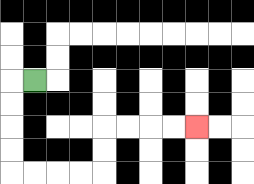{'start': '[1, 3]', 'end': '[8, 5]', 'path_directions': 'L,D,D,D,D,R,R,R,R,U,U,R,R,R,R', 'path_coordinates': '[[1, 3], [0, 3], [0, 4], [0, 5], [0, 6], [0, 7], [1, 7], [2, 7], [3, 7], [4, 7], [4, 6], [4, 5], [5, 5], [6, 5], [7, 5], [8, 5]]'}